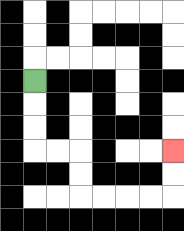{'start': '[1, 3]', 'end': '[7, 6]', 'path_directions': 'D,D,D,R,R,D,D,R,R,R,R,U,U', 'path_coordinates': '[[1, 3], [1, 4], [1, 5], [1, 6], [2, 6], [3, 6], [3, 7], [3, 8], [4, 8], [5, 8], [6, 8], [7, 8], [7, 7], [7, 6]]'}